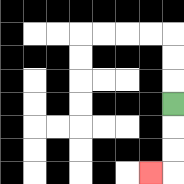{'start': '[7, 4]', 'end': '[6, 7]', 'path_directions': 'D,D,D,L', 'path_coordinates': '[[7, 4], [7, 5], [7, 6], [7, 7], [6, 7]]'}